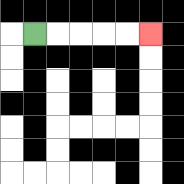{'start': '[1, 1]', 'end': '[6, 1]', 'path_directions': 'R,R,R,R,R', 'path_coordinates': '[[1, 1], [2, 1], [3, 1], [4, 1], [5, 1], [6, 1]]'}